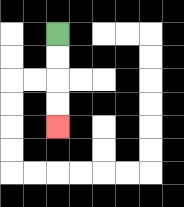{'start': '[2, 1]', 'end': '[2, 5]', 'path_directions': 'D,D,D,D', 'path_coordinates': '[[2, 1], [2, 2], [2, 3], [2, 4], [2, 5]]'}